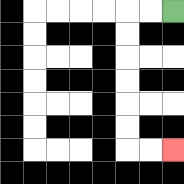{'start': '[7, 0]', 'end': '[7, 6]', 'path_directions': 'L,L,D,D,D,D,D,D,R,R', 'path_coordinates': '[[7, 0], [6, 0], [5, 0], [5, 1], [5, 2], [5, 3], [5, 4], [5, 5], [5, 6], [6, 6], [7, 6]]'}